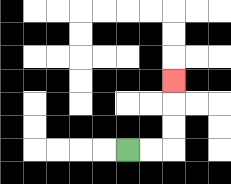{'start': '[5, 6]', 'end': '[7, 3]', 'path_directions': 'R,R,U,U,U', 'path_coordinates': '[[5, 6], [6, 6], [7, 6], [7, 5], [7, 4], [7, 3]]'}